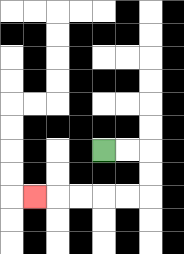{'start': '[4, 6]', 'end': '[1, 8]', 'path_directions': 'R,R,D,D,L,L,L,L,L', 'path_coordinates': '[[4, 6], [5, 6], [6, 6], [6, 7], [6, 8], [5, 8], [4, 8], [3, 8], [2, 8], [1, 8]]'}